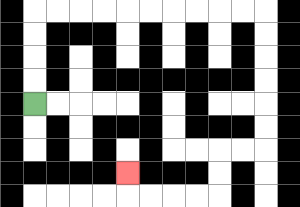{'start': '[1, 4]', 'end': '[5, 7]', 'path_directions': 'U,U,U,U,R,R,R,R,R,R,R,R,R,R,D,D,D,D,D,D,L,L,D,D,L,L,L,L,U', 'path_coordinates': '[[1, 4], [1, 3], [1, 2], [1, 1], [1, 0], [2, 0], [3, 0], [4, 0], [5, 0], [6, 0], [7, 0], [8, 0], [9, 0], [10, 0], [11, 0], [11, 1], [11, 2], [11, 3], [11, 4], [11, 5], [11, 6], [10, 6], [9, 6], [9, 7], [9, 8], [8, 8], [7, 8], [6, 8], [5, 8], [5, 7]]'}